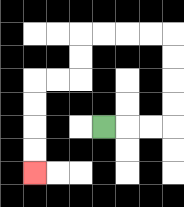{'start': '[4, 5]', 'end': '[1, 7]', 'path_directions': 'R,R,R,U,U,U,U,L,L,L,L,D,D,L,L,D,D,D,D', 'path_coordinates': '[[4, 5], [5, 5], [6, 5], [7, 5], [7, 4], [7, 3], [7, 2], [7, 1], [6, 1], [5, 1], [4, 1], [3, 1], [3, 2], [3, 3], [2, 3], [1, 3], [1, 4], [1, 5], [1, 6], [1, 7]]'}